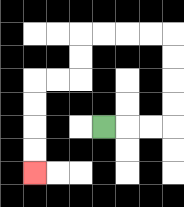{'start': '[4, 5]', 'end': '[1, 7]', 'path_directions': 'R,R,R,U,U,U,U,L,L,L,L,D,D,L,L,D,D,D,D', 'path_coordinates': '[[4, 5], [5, 5], [6, 5], [7, 5], [7, 4], [7, 3], [7, 2], [7, 1], [6, 1], [5, 1], [4, 1], [3, 1], [3, 2], [3, 3], [2, 3], [1, 3], [1, 4], [1, 5], [1, 6], [1, 7]]'}